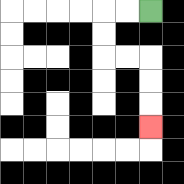{'start': '[6, 0]', 'end': '[6, 5]', 'path_directions': 'L,L,D,D,R,R,D,D,D', 'path_coordinates': '[[6, 0], [5, 0], [4, 0], [4, 1], [4, 2], [5, 2], [6, 2], [6, 3], [6, 4], [6, 5]]'}